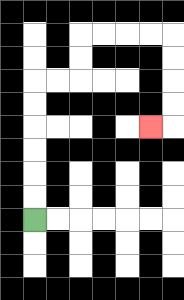{'start': '[1, 9]', 'end': '[6, 5]', 'path_directions': 'U,U,U,U,U,U,R,R,U,U,R,R,R,R,D,D,D,D,L', 'path_coordinates': '[[1, 9], [1, 8], [1, 7], [1, 6], [1, 5], [1, 4], [1, 3], [2, 3], [3, 3], [3, 2], [3, 1], [4, 1], [5, 1], [6, 1], [7, 1], [7, 2], [7, 3], [7, 4], [7, 5], [6, 5]]'}